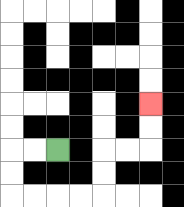{'start': '[2, 6]', 'end': '[6, 4]', 'path_directions': 'L,L,D,D,R,R,R,R,U,U,R,R,U,U', 'path_coordinates': '[[2, 6], [1, 6], [0, 6], [0, 7], [0, 8], [1, 8], [2, 8], [3, 8], [4, 8], [4, 7], [4, 6], [5, 6], [6, 6], [6, 5], [6, 4]]'}